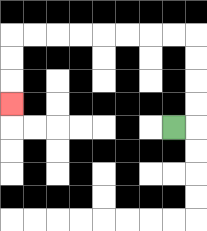{'start': '[7, 5]', 'end': '[0, 4]', 'path_directions': 'R,U,U,U,U,L,L,L,L,L,L,L,L,D,D,D', 'path_coordinates': '[[7, 5], [8, 5], [8, 4], [8, 3], [8, 2], [8, 1], [7, 1], [6, 1], [5, 1], [4, 1], [3, 1], [2, 1], [1, 1], [0, 1], [0, 2], [0, 3], [0, 4]]'}